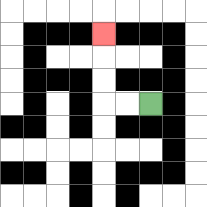{'start': '[6, 4]', 'end': '[4, 1]', 'path_directions': 'L,L,U,U,U', 'path_coordinates': '[[6, 4], [5, 4], [4, 4], [4, 3], [4, 2], [4, 1]]'}